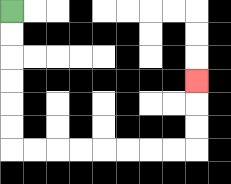{'start': '[0, 0]', 'end': '[8, 3]', 'path_directions': 'D,D,D,D,D,D,R,R,R,R,R,R,R,R,U,U,U', 'path_coordinates': '[[0, 0], [0, 1], [0, 2], [0, 3], [0, 4], [0, 5], [0, 6], [1, 6], [2, 6], [3, 6], [4, 6], [5, 6], [6, 6], [7, 6], [8, 6], [8, 5], [8, 4], [8, 3]]'}